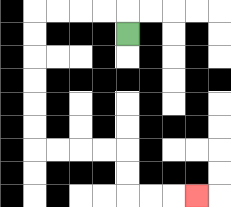{'start': '[5, 1]', 'end': '[8, 8]', 'path_directions': 'U,L,L,L,L,D,D,D,D,D,D,R,R,R,R,D,D,R,R,R', 'path_coordinates': '[[5, 1], [5, 0], [4, 0], [3, 0], [2, 0], [1, 0], [1, 1], [1, 2], [1, 3], [1, 4], [1, 5], [1, 6], [2, 6], [3, 6], [4, 6], [5, 6], [5, 7], [5, 8], [6, 8], [7, 8], [8, 8]]'}